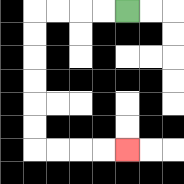{'start': '[5, 0]', 'end': '[5, 6]', 'path_directions': 'L,L,L,L,D,D,D,D,D,D,R,R,R,R', 'path_coordinates': '[[5, 0], [4, 0], [3, 0], [2, 0], [1, 0], [1, 1], [1, 2], [1, 3], [1, 4], [1, 5], [1, 6], [2, 6], [3, 6], [4, 6], [5, 6]]'}